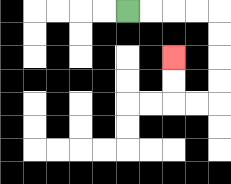{'start': '[5, 0]', 'end': '[7, 2]', 'path_directions': 'R,R,R,R,D,D,D,D,L,L,U,U', 'path_coordinates': '[[5, 0], [6, 0], [7, 0], [8, 0], [9, 0], [9, 1], [9, 2], [9, 3], [9, 4], [8, 4], [7, 4], [7, 3], [7, 2]]'}